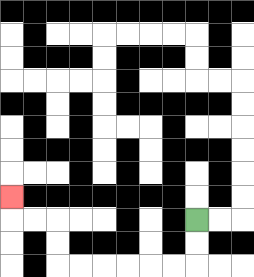{'start': '[8, 9]', 'end': '[0, 8]', 'path_directions': 'D,D,L,L,L,L,L,L,U,U,L,L,U', 'path_coordinates': '[[8, 9], [8, 10], [8, 11], [7, 11], [6, 11], [5, 11], [4, 11], [3, 11], [2, 11], [2, 10], [2, 9], [1, 9], [0, 9], [0, 8]]'}